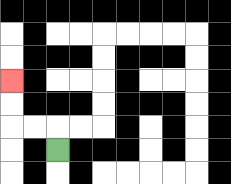{'start': '[2, 6]', 'end': '[0, 3]', 'path_directions': 'U,L,L,U,U', 'path_coordinates': '[[2, 6], [2, 5], [1, 5], [0, 5], [0, 4], [0, 3]]'}